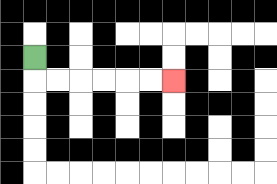{'start': '[1, 2]', 'end': '[7, 3]', 'path_directions': 'D,R,R,R,R,R,R', 'path_coordinates': '[[1, 2], [1, 3], [2, 3], [3, 3], [4, 3], [5, 3], [6, 3], [7, 3]]'}